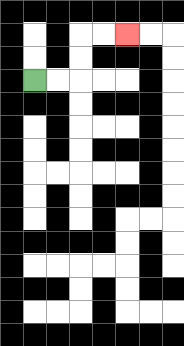{'start': '[1, 3]', 'end': '[5, 1]', 'path_directions': 'R,R,U,U,R,R', 'path_coordinates': '[[1, 3], [2, 3], [3, 3], [3, 2], [3, 1], [4, 1], [5, 1]]'}